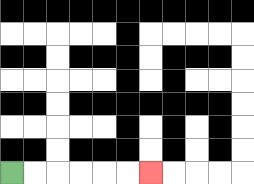{'start': '[0, 7]', 'end': '[6, 7]', 'path_directions': 'R,R,R,R,R,R', 'path_coordinates': '[[0, 7], [1, 7], [2, 7], [3, 7], [4, 7], [5, 7], [6, 7]]'}